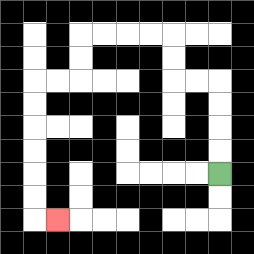{'start': '[9, 7]', 'end': '[2, 9]', 'path_directions': 'U,U,U,U,L,L,U,U,L,L,L,L,D,D,L,L,D,D,D,D,D,D,R', 'path_coordinates': '[[9, 7], [9, 6], [9, 5], [9, 4], [9, 3], [8, 3], [7, 3], [7, 2], [7, 1], [6, 1], [5, 1], [4, 1], [3, 1], [3, 2], [3, 3], [2, 3], [1, 3], [1, 4], [1, 5], [1, 6], [1, 7], [1, 8], [1, 9], [2, 9]]'}